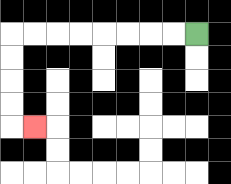{'start': '[8, 1]', 'end': '[1, 5]', 'path_directions': 'L,L,L,L,L,L,L,L,D,D,D,D,R', 'path_coordinates': '[[8, 1], [7, 1], [6, 1], [5, 1], [4, 1], [3, 1], [2, 1], [1, 1], [0, 1], [0, 2], [0, 3], [0, 4], [0, 5], [1, 5]]'}